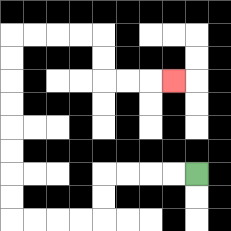{'start': '[8, 7]', 'end': '[7, 3]', 'path_directions': 'L,L,L,L,D,D,L,L,L,L,U,U,U,U,U,U,U,U,R,R,R,R,D,D,R,R,R', 'path_coordinates': '[[8, 7], [7, 7], [6, 7], [5, 7], [4, 7], [4, 8], [4, 9], [3, 9], [2, 9], [1, 9], [0, 9], [0, 8], [0, 7], [0, 6], [0, 5], [0, 4], [0, 3], [0, 2], [0, 1], [1, 1], [2, 1], [3, 1], [4, 1], [4, 2], [4, 3], [5, 3], [6, 3], [7, 3]]'}